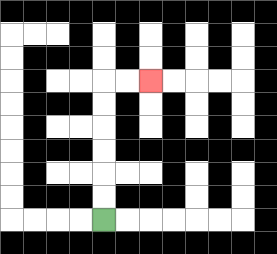{'start': '[4, 9]', 'end': '[6, 3]', 'path_directions': 'U,U,U,U,U,U,R,R', 'path_coordinates': '[[4, 9], [4, 8], [4, 7], [4, 6], [4, 5], [4, 4], [4, 3], [5, 3], [6, 3]]'}